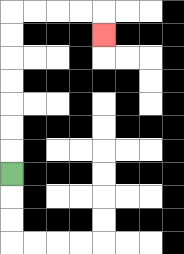{'start': '[0, 7]', 'end': '[4, 1]', 'path_directions': 'U,U,U,U,U,U,U,R,R,R,R,D', 'path_coordinates': '[[0, 7], [0, 6], [0, 5], [0, 4], [0, 3], [0, 2], [0, 1], [0, 0], [1, 0], [2, 0], [3, 0], [4, 0], [4, 1]]'}